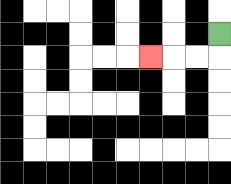{'start': '[9, 1]', 'end': '[6, 2]', 'path_directions': 'D,L,L,L', 'path_coordinates': '[[9, 1], [9, 2], [8, 2], [7, 2], [6, 2]]'}